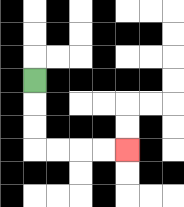{'start': '[1, 3]', 'end': '[5, 6]', 'path_directions': 'D,D,D,R,R,R,R', 'path_coordinates': '[[1, 3], [1, 4], [1, 5], [1, 6], [2, 6], [3, 6], [4, 6], [5, 6]]'}